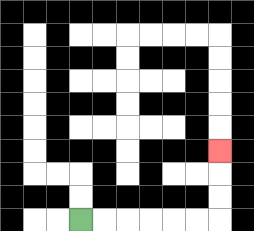{'start': '[3, 9]', 'end': '[9, 6]', 'path_directions': 'R,R,R,R,R,R,U,U,U', 'path_coordinates': '[[3, 9], [4, 9], [5, 9], [6, 9], [7, 9], [8, 9], [9, 9], [9, 8], [9, 7], [9, 6]]'}